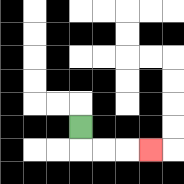{'start': '[3, 5]', 'end': '[6, 6]', 'path_directions': 'D,R,R,R', 'path_coordinates': '[[3, 5], [3, 6], [4, 6], [5, 6], [6, 6]]'}